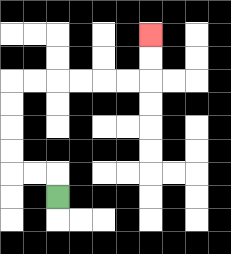{'start': '[2, 8]', 'end': '[6, 1]', 'path_directions': 'U,L,L,U,U,U,U,R,R,R,R,R,R,U,U', 'path_coordinates': '[[2, 8], [2, 7], [1, 7], [0, 7], [0, 6], [0, 5], [0, 4], [0, 3], [1, 3], [2, 3], [3, 3], [4, 3], [5, 3], [6, 3], [6, 2], [6, 1]]'}